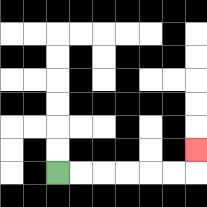{'start': '[2, 7]', 'end': '[8, 6]', 'path_directions': 'R,R,R,R,R,R,U', 'path_coordinates': '[[2, 7], [3, 7], [4, 7], [5, 7], [6, 7], [7, 7], [8, 7], [8, 6]]'}